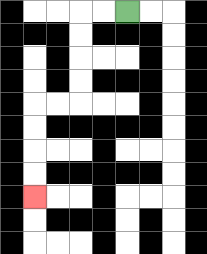{'start': '[5, 0]', 'end': '[1, 8]', 'path_directions': 'L,L,D,D,D,D,L,L,D,D,D,D', 'path_coordinates': '[[5, 0], [4, 0], [3, 0], [3, 1], [3, 2], [3, 3], [3, 4], [2, 4], [1, 4], [1, 5], [1, 6], [1, 7], [1, 8]]'}